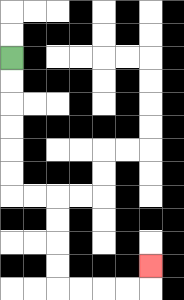{'start': '[0, 2]', 'end': '[6, 11]', 'path_directions': 'D,D,D,D,D,D,R,R,D,D,D,D,R,R,R,R,U', 'path_coordinates': '[[0, 2], [0, 3], [0, 4], [0, 5], [0, 6], [0, 7], [0, 8], [1, 8], [2, 8], [2, 9], [2, 10], [2, 11], [2, 12], [3, 12], [4, 12], [5, 12], [6, 12], [6, 11]]'}